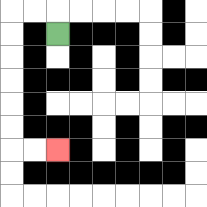{'start': '[2, 1]', 'end': '[2, 6]', 'path_directions': 'U,L,L,D,D,D,D,D,D,R,R', 'path_coordinates': '[[2, 1], [2, 0], [1, 0], [0, 0], [0, 1], [0, 2], [0, 3], [0, 4], [0, 5], [0, 6], [1, 6], [2, 6]]'}